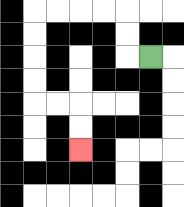{'start': '[6, 2]', 'end': '[3, 6]', 'path_directions': 'L,U,U,L,L,L,L,D,D,D,D,R,R,D,D', 'path_coordinates': '[[6, 2], [5, 2], [5, 1], [5, 0], [4, 0], [3, 0], [2, 0], [1, 0], [1, 1], [1, 2], [1, 3], [1, 4], [2, 4], [3, 4], [3, 5], [3, 6]]'}